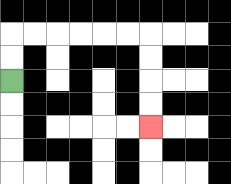{'start': '[0, 3]', 'end': '[6, 5]', 'path_directions': 'U,U,R,R,R,R,R,R,D,D,D,D', 'path_coordinates': '[[0, 3], [0, 2], [0, 1], [1, 1], [2, 1], [3, 1], [4, 1], [5, 1], [6, 1], [6, 2], [6, 3], [6, 4], [6, 5]]'}